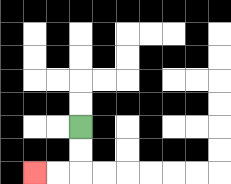{'start': '[3, 5]', 'end': '[1, 7]', 'path_directions': 'D,D,L,L', 'path_coordinates': '[[3, 5], [3, 6], [3, 7], [2, 7], [1, 7]]'}